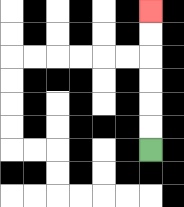{'start': '[6, 6]', 'end': '[6, 0]', 'path_directions': 'U,U,U,U,U,U', 'path_coordinates': '[[6, 6], [6, 5], [6, 4], [6, 3], [6, 2], [6, 1], [6, 0]]'}